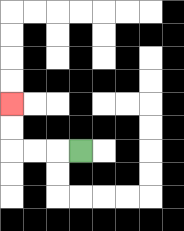{'start': '[3, 6]', 'end': '[0, 4]', 'path_directions': 'L,L,L,U,U', 'path_coordinates': '[[3, 6], [2, 6], [1, 6], [0, 6], [0, 5], [0, 4]]'}